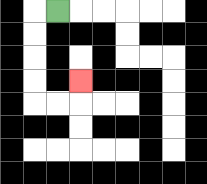{'start': '[2, 0]', 'end': '[3, 3]', 'path_directions': 'L,D,D,D,D,R,R,U', 'path_coordinates': '[[2, 0], [1, 0], [1, 1], [1, 2], [1, 3], [1, 4], [2, 4], [3, 4], [3, 3]]'}